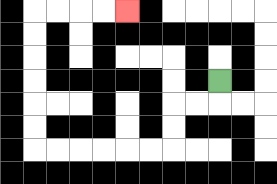{'start': '[9, 3]', 'end': '[5, 0]', 'path_directions': 'D,L,L,D,D,L,L,L,L,L,L,U,U,U,U,U,U,R,R,R,R', 'path_coordinates': '[[9, 3], [9, 4], [8, 4], [7, 4], [7, 5], [7, 6], [6, 6], [5, 6], [4, 6], [3, 6], [2, 6], [1, 6], [1, 5], [1, 4], [1, 3], [1, 2], [1, 1], [1, 0], [2, 0], [3, 0], [4, 0], [5, 0]]'}